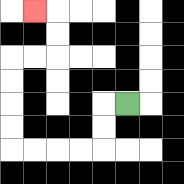{'start': '[5, 4]', 'end': '[1, 0]', 'path_directions': 'L,D,D,L,L,L,L,U,U,U,U,R,R,U,U,L', 'path_coordinates': '[[5, 4], [4, 4], [4, 5], [4, 6], [3, 6], [2, 6], [1, 6], [0, 6], [0, 5], [0, 4], [0, 3], [0, 2], [1, 2], [2, 2], [2, 1], [2, 0], [1, 0]]'}